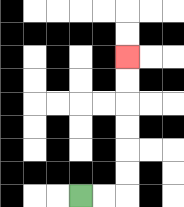{'start': '[3, 8]', 'end': '[5, 2]', 'path_directions': 'R,R,U,U,U,U,U,U', 'path_coordinates': '[[3, 8], [4, 8], [5, 8], [5, 7], [5, 6], [5, 5], [5, 4], [5, 3], [5, 2]]'}